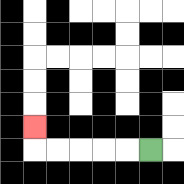{'start': '[6, 6]', 'end': '[1, 5]', 'path_directions': 'L,L,L,L,L,U', 'path_coordinates': '[[6, 6], [5, 6], [4, 6], [3, 6], [2, 6], [1, 6], [1, 5]]'}